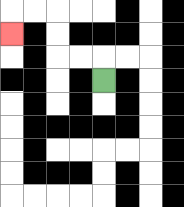{'start': '[4, 3]', 'end': '[0, 1]', 'path_directions': 'U,L,L,U,U,L,L,D', 'path_coordinates': '[[4, 3], [4, 2], [3, 2], [2, 2], [2, 1], [2, 0], [1, 0], [0, 0], [0, 1]]'}